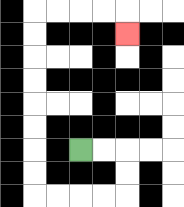{'start': '[3, 6]', 'end': '[5, 1]', 'path_directions': 'R,R,D,D,L,L,L,L,U,U,U,U,U,U,U,U,R,R,R,R,D', 'path_coordinates': '[[3, 6], [4, 6], [5, 6], [5, 7], [5, 8], [4, 8], [3, 8], [2, 8], [1, 8], [1, 7], [1, 6], [1, 5], [1, 4], [1, 3], [1, 2], [1, 1], [1, 0], [2, 0], [3, 0], [4, 0], [5, 0], [5, 1]]'}